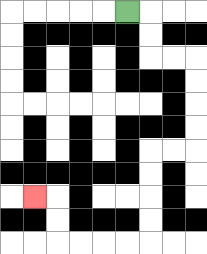{'start': '[5, 0]', 'end': '[1, 8]', 'path_directions': 'R,D,D,R,R,D,D,D,D,L,L,D,D,D,D,L,L,L,L,U,U,L', 'path_coordinates': '[[5, 0], [6, 0], [6, 1], [6, 2], [7, 2], [8, 2], [8, 3], [8, 4], [8, 5], [8, 6], [7, 6], [6, 6], [6, 7], [6, 8], [6, 9], [6, 10], [5, 10], [4, 10], [3, 10], [2, 10], [2, 9], [2, 8], [1, 8]]'}